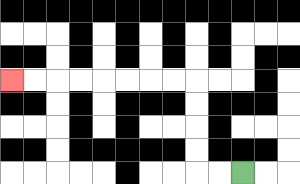{'start': '[10, 7]', 'end': '[0, 3]', 'path_directions': 'L,L,U,U,U,U,L,L,L,L,L,L,L,L', 'path_coordinates': '[[10, 7], [9, 7], [8, 7], [8, 6], [8, 5], [8, 4], [8, 3], [7, 3], [6, 3], [5, 3], [4, 3], [3, 3], [2, 3], [1, 3], [0, 3]]'}